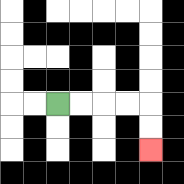{'start': '[2, 4]', 'end': '[6, 6]', 'path_directions': 'R,R,R,R,D,D', 'path_coordinates': '[[2, 4], [3, 4], [4, 4], [5, 4], [6, 4], [6, 5], [6, 6]]'}